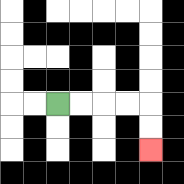{'start': '[2, 4]', 'end': '[6, 6]', 'path_directions': 'R,R,R,R,D,D', 'path_coordinates': '[[2, 4], [3, 4], [4, 4], [5, 4], [6, 4], [6, 5], [6, 6]]'}